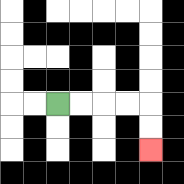{'start': '[2, 4]', 'end': '[6, 6]', 'path_directions': 'R,R,R,R,D,D', 'path_coordinates': '[[2, 4], [3, 4], [4, 4], [5, 4], [6, 4], [6, 5], [6, 6]]'}